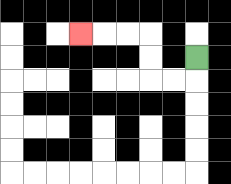{'start': '[8, 2]', 'end': '[3, 1]', 'path_directions': 'D,L,L,U,U,L,L,L', 'path_coordinates': '[[8, 2], [8, 3], [7, 3], [6, 3], [6, 2], [6, 1], [5, 1], [4, 1], [3, 1]]'}